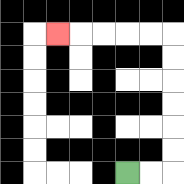{'start': '[5, 7]', 'end': '[2, 1]', 'path_directions': 'R,R,U,U,U,U,U,U,L,L,L,L,L', 'path_coordinates': '[[5, 7], [6, 7], [7, 7], [7, 6], [7, 5], [7, 4], [7, 3], [7, 2], [7, 1], [6, 1], [5, 1], [4, 1], [3, 1], [2, 1]]'}